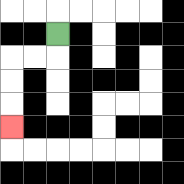{'start': '[2, 1]', 'end': '[0, 5]', 'path_directions': 'D,L,L,D,D,D', 'path_coordinates': '[[2, 1], [2, 2], [1, 2], [0, 2], [0, 3], [0, 4], [0, 5]]'}